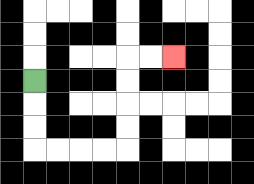{'start': '[1, 3]', 'end': '[7, 2]', 'path_directions': 'D,D,D,R,R,R,R,U,U,U,U,R,R', 'path_coordinates': '[[1, 3], [1, 4], [1, 5], [1, 6], [2, 6], [3, 6], [4, 6], [5, 6], [5, 5], [5, 4], [5, 3], [5, 2], [6, 2], [7, 2]]'}